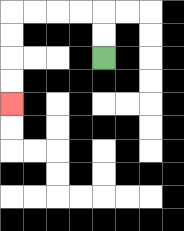{'start': '[4, 2]', 'end': '[0, 4]', 'path_directions': 'U,U,L,L,L,L,D,D,D,D', 'path_coordinates': '[[4, 2], [4, 1], [4, 0], [3, 0], [2, 0], [1, 0], [0, 0], [0, 1], [0, 2], [0, 3], [0, 4]]'}